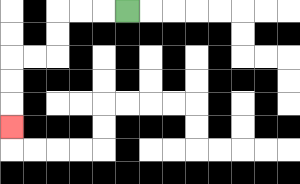{'start': '[5, 0]', 'end': '[0, 5]', 'path_directions': 'L,L,L,D,D,L,L,D,D,D', 'path_coordinates': '[[5, 0], [4, 0], [3, 0], [2, 0], [2, 1], [2, 2], [1, 2], [0, 2], [0, 3], [0, 4], [0, 5]]'}